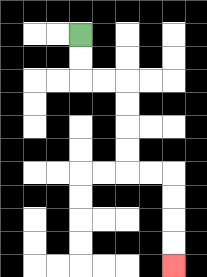{'start': '[3, 1]', 'end': '[7, 11]', 'path_directions': 'D,D,R,R,D,D,D,D,R,R,D,D,D,D', 'path_coordinates': '[[3, 1], [3, 2], [3, 3], [4, 3], [5, 3], [5, 4], [5, 5], [5, 6], [5, 7], [6, 7], [7, 7], [7, 8], [7, 9], [7, 10], [7, 11]]'}